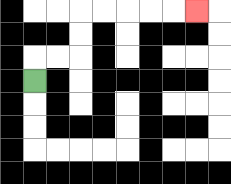{'start': '[1, 3]', 'end': '[8, 0]', 'path_directions': 'U,R,R,U,U,R,R,R,R,R', 'path_coordinates': '[[1, 3], [1, 2], [2, 2], [3, 2], [3, 1], [3, 0], [4, 0], [5, 0], [6, 0], [7, 0], [8, 0]]'}